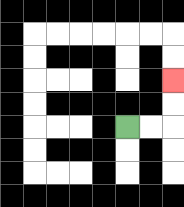{'start': '[5, 5]', 'end': '[7, 3]', 'path_directions': 'R,R,U,U', 'path_coordinates': '[[5, 5], [6, 5], [7, 5], [7, 4], [7, 3]]'}